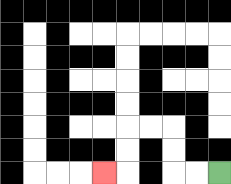{'start': '[9, 7]', 'end': '[4, 7]', 'path_directions': 'L,L,U,U,L,L,D,D,L', 'path_coordinates': '[[9, 7], [8, 7], [7, 7], [7, 6], [7, 5], [6, 5], [5, 5], [5, 6], [5, 7], [4, 7]]'}